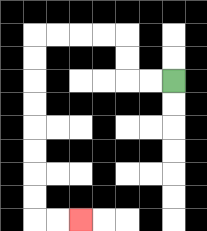{'start': '[7, 3]', 'end': '[3, 9]', 'path_directions': 'L,L,U,U,L,L,L,L,D,D,D,D,D,D,D,D,R,R', 'path_coordinates': '[[7, 3], [6, 3], [5, 3], [5, 2], [5, 1], [4, 1], [3, 1], [2, 1], [1, 1], [1, 2], [1, 3], [1, 4], [1, 5], [1, 6], [1, 7], [1, 8], [1, 9], [2, 9], [3, 9]]'}